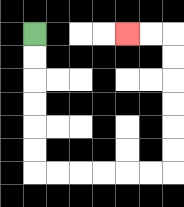{'start': '[1, 1]', 'end': '[5, 1]', 'path_directions': 'D,D,D,D,D,D,R,R,R,R,R,R,U,U,U,U,U,U,L,L', 'path_coordinates': '[[1, 1], [1, 2], [1, 3], [1, 4], [1, 5], [1, 6], [1, 7], [2, 7], [3, 7], [4, 7], [5, 7], [6, 7], [7, 7], [7, 6], [7, 5], [7, 4], [7, 3], [7, 2], [7, 1], [6, 1], [5, 1]]'}